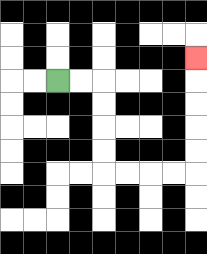{'start': '[2, 3]', 'end': '[8, 2]', 'path_directions': 'R,R,D,D,D,D,R,R,R,R,U,U,U,U,U', 'path_coordinates': '[[2, 3], [3, 3], [4, 3], [4, 4], [4, 5], [4, 6], [4, 7], [5, 7], [6, 7], [7, 7], [8, 7], [8, 6], [8, 5], [8, 4], [8, 3], [8, 2]]'}